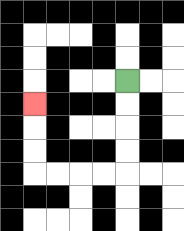{'start': '[5, 3]', 'end': '[1, 4]', 'path_directions': 'D,D,D,D,L,L,L,L,U,U,U', 'path_coordinates': '[[5, 3], [5, 4], [5, 5], [5, 6], [5, 7], [4, 7], [3, 7], [2, 7], [1, 7], [1, 6], [1, 5], [1, 4]]'}